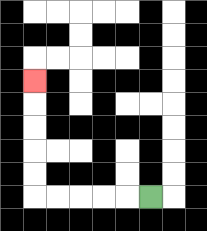{'start': '[6, 8]', 'end': '[1, 3]', 'path_directions': 'L,L,L,L,L,U,U,U,U,U', 'path_coordinates': '[[6, 8], [5, 8], [4, 8], [3, 8], [2, 8], [1, 8], [1, 7], [1, 6], [1, 5], [1, 4], [1, 3]]'}